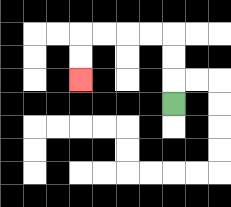{'start': '[7, 4]', 'end': '[3, 3]', 'path_directions': 'U,U,U,L,L,L,L,D,D', 'path_coordinates': '[[7, 4], [7, 3], [7, 2], [7, 1], [6, 1], [5, 1], [4, 1], [3, 1], [3, 2], [3, 3]]'}